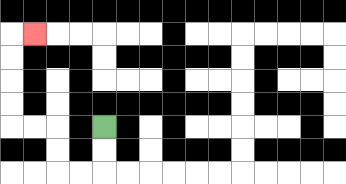{'start': '[4, 5]', 'end': '[1, 1]', 'path_directions': 'D,D,L,L,U,U,L,L,U,U,U,U,R', 'path_coordinates': '[[4, 5], [4, 6], [4, 7], [3, 7], [2, 7], [2, 6], [2, 5], [1, 5], [0, 5], [0, 4], [0, 3], [0, 2], [0, 1], [1, 1]]'}